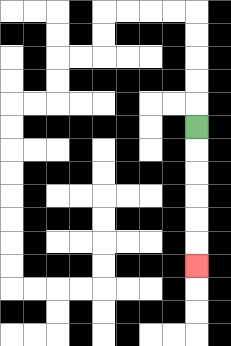{'start': '[8, 5]', 'end': '[8, 11]', 'path_directions': 'D,D,D,D,D,D', 'path_coordinates': '[[8, 5], [8, 6], [8, 7], [8, 8], [8, 9], [8, 10], [8, 11]]'}